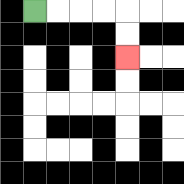{'start': '[1, 0]', 'end': '[5, 2]', 'path_directions': 'R,R,R,R,D,D', 'path_coordinates': '[[1, 0], [2, 0], [3, 0], [4, 0], [5, 0], [5, 1], [5, 2]]'}